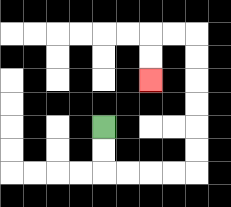{'start': '[4, 5]', 'end': '[6, 3]', 'path_directions': 'D,D,R,R,R,R,U,U,U,U,U,U,L,L,D,D', 'path_coordinates': '[[4, 5], [4, 6], [4, 7], [5, 7], [6, 7], [7, 7], [8, 7], [8, 6], [8, 5], [8, 4], [8, 3], [8, 2], [8, 1], [7, 1], [6, 1], [6, 2], [6, 3]]'}